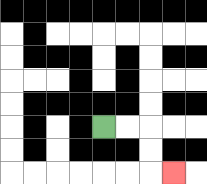{'start': '[4, 5]', 'end': '[7, 7]', 'path_directions': 'R,R,D,D,R', 'path_coordinates': '[[4, 5], [5, 5], [6, 5], [6, 6], [6, 7], [7, 7]]'}